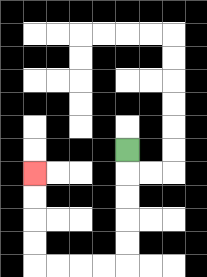{'start': '[5, 6]', 'end': '[1, 7]', 'path_directions': 'D,D,D,D,D,L,L,L,L,U,U,U,U', 'path_coordinates': '[[5, 6], [5, 7], [5, 8], [5, 9], [5, 10], [5, 11], [4, 11], [3, 11], [2, 11], [1, 11], [1, 10], [1, 9], [1, 8], [1, 7]]'}